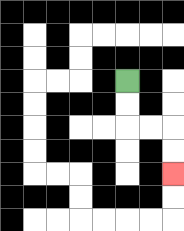{'start': '[5, 3]', 'end': '[7, 7]', 'path_directions': 'D,D,R,R,D,D', 'path_coordinates': '[[5, 3], [5, 4], [5, 5], [6, 5], [7, 5], [7, 6], [7, 7]]'}